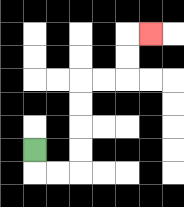{'start': '[1, 6]', 'end': '[6, 1]', 'path_directions': 'D,R,R,U,U,U,U,R,R,U,U,R', 'path_coordinates': '[[1, 6], [1, 7], [2, 7], [3, 7], [3, 6], [3, 5], [3, 4], [3, 3], [4, 3], [5, 3], [5, 2], [5, 1], [6, 1]]'}